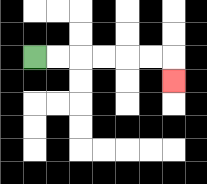{'start': '[1, 2]', 'end': '[7, 3]', 'path_directions': 'R,R,R,R,R,R,D', 'path_coordinates': '[[1, 2], [2, 2], [3, 2], [4, 2], [5, 2], [6, 2], [7, 2], [7, 3]]'}